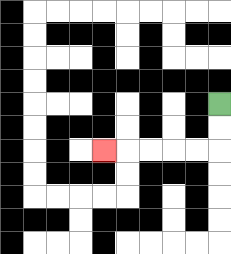{'start': '[9, 4]', 'end': '[4, 6]', 'path_directions': 'D,D,L,L,L,L,L', 'path_coordinates': '[[9, 4], [9, 5], [9, 6], [8, 6], [7, 6], [6, 6], [5, 6], [4, 6]]'}